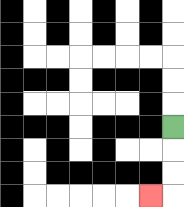{'start': '[7, 5]', 'end': '[6, 8]', 'path_directions': 'D,D,D,L', 'path_coordinates': '[[7, 5], [7, 6], [7, 7], [7, 8], [6, 8]]'}